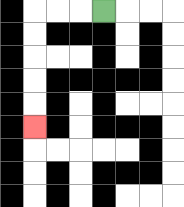{'start': '[4, 0]', 'end': '[1, 5]', 'path_directions': 'L,L,L,D,D,D,D,D', 'path_coordinates': '[[4, 0], [3, 0], [2, 0], [1, 0], [1, 1], [1, 2], [1, 3], [1, 4], [1, 5]]'}